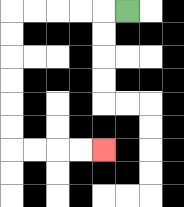{'start': '[5, 0]', 'end': '[4, 6]', 'path_directions': 'L,L,L,L,L,D,D,D,D,D,D,R,R,R,R', 'path_coordinates': '[[5, 0], [4, 0], [3, 0], [2, 0], [1, 0], [0, 0], [0, 1], [0, 2], [0, 3], [0, 4], [0, 5], [0, 6], [1, 6], [2, 6], [3, 6], [4, 6]]'}